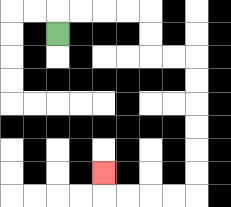{'start': '[2, 1]', 'end': '[4, 7]', 'path_directions': 'U,R,R,R,R,D,D,R,R,D,D,D,D,D,D,L,L,L,L,U', 'path_coordinates': '[[2, 1], [2, 0], [3, 0], [4, 0], [5, 0], [6, 0], [6, 1], [6, 2], [7, 2], [8, 2], [8, 3], [8, 4], [8, 5], [8, 6], [8, 7], [8, 8], [7, 8], [6, 8], [5, 8], [4, 8], [4, 7]]'}